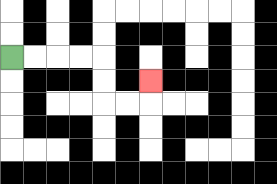{'start': '[0, 2]', 'end': '[6, 3]', 'path_directions': 'R,R,R,R,D,D,R,R,U', 'path_coordinates': '[[0, 2], [1, 2], [2, 2], [3, 2], [4, 2], [4, 3], [4, 4], [5, 4], [6, 4], [6, 3]]'}